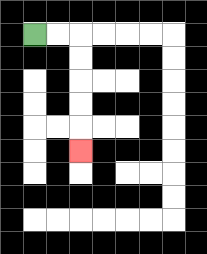{'start': '[1, 1]', 'end': '[3, 6]', 'path_directions': 'R,R,D,D,D,D,D', 'path_coordinates': '[[1, 1], [2, 1], [3, 1], [3, 2], [3, 3], [3, 4], [3, 5], [3, 6]]'}